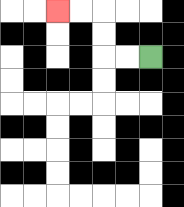{'start': '[6, 2]', 'end': '[2, 0]', 'path_directions': 'L,L,U,U,L,L', 'path_coordinates': '[[6, 2], [5, 2], [4, 2], [4, 1], [4, 0], [3, 0], [2, 0]]'}